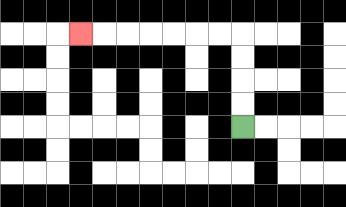{'start': '[10, 5]', 'end': '[3, 1]', 'path_directions': 'U,U,U,U,L,L,L,L,L,L,L', 'path_coordinates': '[[10, 5], [10, 4], [10, 3], [10, 2], [10, 1], [9, 1], [8, 1], [7, 1], [6, 1], [5, 1], [4, 1], [3, 1]]'}